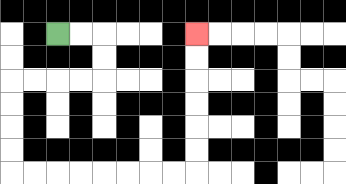{'start': '[2, 1]', 'end': '[8, 1]', 'path_directions': 'R,R,D,D,L,L,L,L,D,D,D,D,R,R,R,R,R,R,R,R,U,U,U,U,U,U', 'path_coordinates': '[[2, 1], [3, 1], [4, 1], [4, 2], [4, 3], [3, 3], [2, 3], [1, 3], [0, 3], [0, 4], [0, 5], [0, 6], [0, 7], [1, 7], [2, 7], [3, 7], [4, 7], [5, 7], [6, 7], [7, 7], [8, 7], [8, 6], [8, 5], [8, 4], [8, 3], [8, 2], [8, 1]]'}